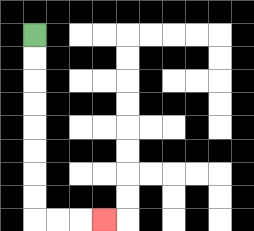{'start': '[1, 1]', 'end': '[4, 9]', 'path_directions': 'D,D,D,D,D,D,D,D,R,R,R', 'path_coordinates': '[[1, 1], [1, 2], [1, 3], [1, 4], [1, 5], [1, 6], [1, 7], [1, 8], [1, 9], [2, 9], [3, 9], [4, 9]]'}